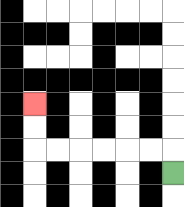{'start': '[7, 7]', 'end': '[1, 4]', 'path_directions': 'U,L,L,L,L,L,L,U,U', 'path_coordinates': '[[7, 7], [7, 6], [6, 6], [5, 6], [4, 6], [3, 6], [2, 6], [1, 6], [1, 5], [1, 4]]'}